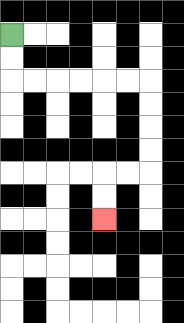{'start': '[0, 1]', 'end': '[4, 9]', 'path_directions': 'D,D,R,R,R,R,R,R,D,D,D,D,L,L,D,D', 'path_coordinates': '[[0, 1], [0, 2], [0, 3], [1, 3], [2, 3], [3, 3], [4, 3], [5, 3], [6, 3], [6, 4], [6, 5], [6, 6], [6, 7], [5, 7], [4, 7], [4, 8], [4, 9]]'}